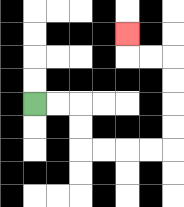{'start': '[1, 4]', 'end': '[5, 1]', 'path_directions': 'R,R,D,D,R,R,R,R,U,U,U,U,L,L,U', 'path_coordinates': '[[1, 4], [2, 4], [3, 4], [3, 5], [3, 6], [4, 6], [5, 6], [6, 6], [7, 6], [7, 5], [7, 4], [7, 3], [7, 2], [6, 2], [5, 2], [5, 1]]'}